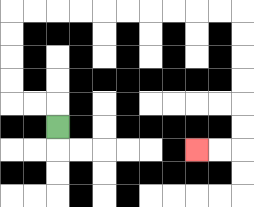{'start': '[2, 5]', 'end': '[8, 6]', 'path_directions': 'U,L,L,U,U,U,U,R,R,R,R,R,R,R,R,R,R,D,D,D,D,D,D,L,L', 'path_coordinates': '[[2, 5], [2, 4], [1, 4], [0, 4], [0, 3], [0, 2], [0, 1], [0, 0], [1, 0], [2, 0], [3, 0], [4, 0], [5, 0], [6, 0], [7, 0], [8, 0], [9, 0], [10, 0], [10, 1], [10, 2], [10, 3], [10, 4], [10, 5], [10, 6], [9, 6], [8, 6]]'}